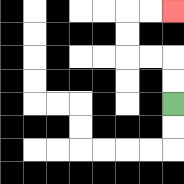{'start': '[7, 4]', 'end': '[7, 0]', 'path_directions': 'U,U,L,L,U,U,R,R', 'path_coordinates': '[[7, 4], [7, 3], [7, 2], [6, 2], [5, 2], [5, 1], [5, 0], [6, 0], [7, 0]]'}